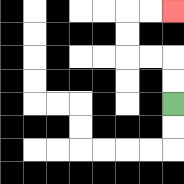{'start': '[7, 4]', 'end': '[7, 0]', 'path_directions': 'U,U,L,L,U,U,R,R', 'path_coordinates': '[[7, 4], [7, 3], [7, 2], [6, 2], [5, 2], [5, 1], [5, 0], [6, 0], [7, 0]]'}